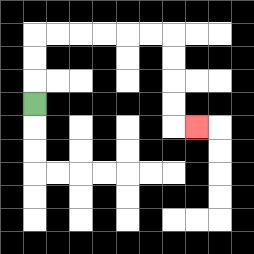{'start': '[1, 4]', 'end': '[8, 5]', 'path_directions': 'U,U,U,R,R,R,R,R,R,D,D,D,D,R', 'path_coordinates': '[[1, 4], [1, 3], [1, 2], [1, 1], [2, 1], [3, 1], [4, 1], [5, 1], [6, 1], [7, 1], [7, 2], [7, 3], [7, 4], [7, 5], [8, 5]]'}